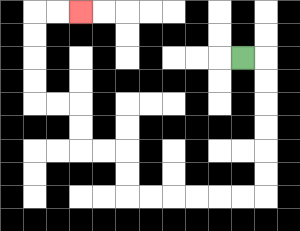{'start': '[10, 2]', 'end': '[3, 0]', 'path_directions': 'R,D,D,D,D,D,D,L,L,L,L,L,L,U,U,L,L,U,U,L,L,U,U,U,U,R,R', 'path_coordinates': '[[10, 2], [11, 2], [11, 3], [11, 4], [11, 5], [11, 6], [11, 7], [11, 8], [10, 8], [9, 8], [8, 8], [7, 8], [6, 8], [5, 8], [5, 7], [5, 6], [4, 6], [3, 6], [3, 5], [3, 4], [2, 4], [1, 4], [1, 3], [1, 2], [1, 1], [1, 0], [2, 0], [3, 0]]'}